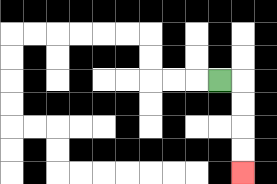{'start': '[9, 3]', 'end': '[10, 7]', 'path_directions': 'R,D,D,D,D', 'path_coordinates': '[[9, 3], [10, 3], [10, 4], [10, 5], [10, 6], [10, 7]]'}